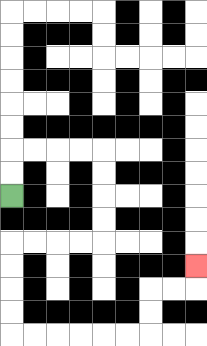{'start': '[0, 8]', 'end': '[8, 11]', 'path_directions': 'U,U,R,R,R,R,D,D,D,D,L,L,L,L,D,D,D,D,R,R,R,R,R,R,U,U,R,R,U', 'path_coordinates': '[[0, 8], [0, 7], [0, 6], [1, 6], [2, 6], [3, 6], [4, 6], [4, 7], [4, 8], [4, 9], [4, 10], [3, 10], [2, 10], [1, 10], [0, 10], [0, 11], [0, 12], [0, 13], [0, 14], [1, 14], [2, 14], [3, 14], [4, 14], [5, 14], [6, 14], [6, 13], [6, 12], [7, 12], [8, 12], [8, 11]]'}